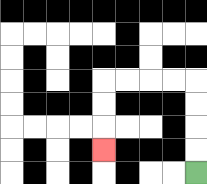{'start': '[8, 7]', 'end': '[4, 6]', 'path_directions': 'U,U,U,U,L,L,L,L,D,D,D', 'path_coordinates': '[[8, 7], [8, 6], [8, 5], [8, 4], [8, 3], [7, 3], [6, 3], [5, 3], [4, 3], [4, 4], [4, 5], [4, 6]]'}